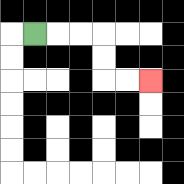{'start': '[1, 1]', 'end': '[6, 3]', 'path_directions': 'R,R,R,D,D,R,R', 'path_coordinates': '[[1, 1], [2, 1], [3, 1], [4, 1], [4, 2], [4, 3], [5, 3], [6, 3]]'}